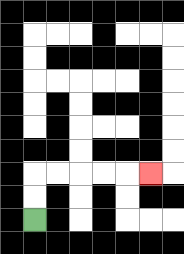{'start': '[1, 9]', 'end': '[6, 7]', 'path_directions': 'U,U,R,R,R,R,R', 'path_coordinates': '[[1, 9], [1, 8], [1, 7], [2, 7], [3, 7], [4, 7], [5, 7], [6, 7]]'}